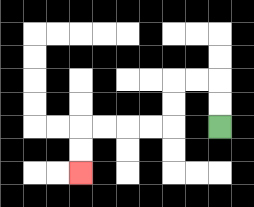{'start': '[9, 5]', 'end': '[3, 7]', 'path_directions': 'U,U,L,L,D,D,L,L,L,L,D,D', 'path_coordinates': '[[9, 5], [9, 4], [9, 3], [8, 3], [7, 3], [7, 4], [7, 5], [6, 5], [5, 5], [4, 5], [3, 5], [3, 6], [3, 7]]'}